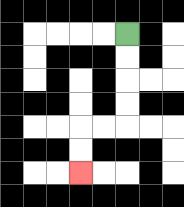{'start': '[5, 1]', 'end': '[3, 7]', 'path_directions': 'D,D,D,D,L,L,D,D', 'path_coordinates': '[[5, 1], [5, 2], [5, 3], [5, 4], [5, 5], [4, 5], [3, 5], [3, 6], [3, 7]]'}